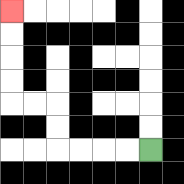{'start': '[6, 6]', 'end': '[0, 0]', 'path_directions': 'L,L,L,L,U,U,L,L,U,U,U,U', 'path_coordinates': '[[6, 6], [5, 6], [4, 6], [3, 6], [2, 6], [2, 5], [2, 4], [1, 4], [0, 4], [0, 3], [0, 2], [0, 1], [0, 0]]'}